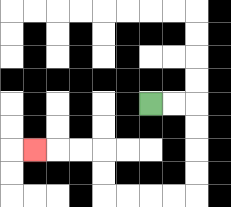{'start': '[6, 4]', 'end': '[1, 6]', 'path_directions': 'R,R,D,D,D,D,L,L,L,L,U,U,L,L,L', 'path_coordinates': '[[6, 4], [7, 4], [8, 4], [8, 5], [8, 6], [8, 7], [8, 8], [7, 8], [6, 8], [5, 8], [4, 8], [4, 7], [4, 6], [3, 6], [2, 6], [1, 6]]'}